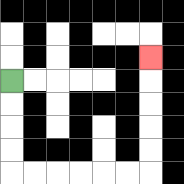{'start': '[0, 3]', 'end': '[6, 2]', 'path_directions': 'D,D,D,D,R,R,R,R,R,R,U,U,U,U,U', 'path_coordinates': '[[0, 3], [0, 4], [0, 5], [0, 6], [0, 7], [1, 7], [2, 7], [3, 7], [4, 7], [5, 7], [6, 7], [6, 6], [6, 5], [6, 4], [6, 3], [6, 2]]'}